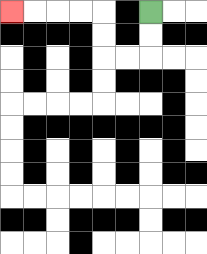{'start': '[6, 0]', 'end': '[0, 0]', 'path_directions': 'D,D,L,L,U,U,L,L,L,L', 'path_coordinates': '[[6, 0], [6, 1], [6, 2], [5, 2], [4, 2], [4, 1], [4, 0], [3, 0], [2, 0], [1, 0], [0, 0]]'}